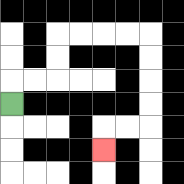{'start': '[0, 4]', 'end': '[4, 6]', 'path_directions': 'U,R,R,U,U,R,R,R,R,D,D,D,D,L,L,D', 'path_coordinates': '[[0, 4], [0, 3], [1, 3], [2, 3], [2, 2], [2, 1], [3, 1], [4, 1], [5, 1], [6, 1], [6, 2], [6, 3], [6, 4], [6, 5], [5, 5], [4, 5], [4, 6]]'}